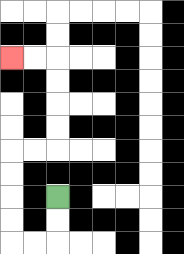{'start': '[2, 8]', 'end': '[0, 2]', 'path_directions': 'D,D,L,L,U,U,U,U,R,R,U,U,U,U,L,L', 'path_coordinates': '[[2, 8], [2, 9], [2, 10], [1, 10], [0, 10], [0, 9], [0, 8], [0, 7], [0, 6], [1, 6], [2, 6], [2, 5], [2, 4], [2, 3], [2, 2], [1, 2], [0, 2]]'}